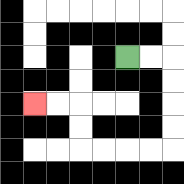{'start': '[5, 2]', 'end': '[1, 4]', 'path_directions': 'R,R,D,D,D,D,L,L,L,L,U,U,L,L', 'path_coordinates': '[[5, 2], [6, 2], [7, 2], [7, 3], [7, 4], [7, 5], [7, 6], [6, 6], [5, 6], [4, 6], [3, 6], [3, 5], [3, 4], [2, 4], [1, 4]]'}